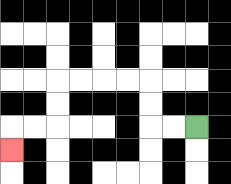{'start': '[8, 5]', 'end': '[0, 6]', 'path_directions': 'L,L,U,U,L,L,L,L,D,D,L,L,D', 'path_coordinates': '[[8, 5], [7, 5], [6, 5], [6, 4], [6, 3], [5, 3], [4, 3], [3, 3], [2, 3], [2, 4], [2, 5], [1, 5], [0, 5], [0, 6]]'}